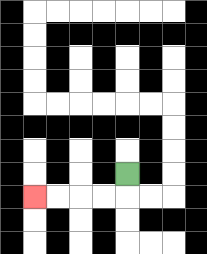{'start': '[5, 7]', 'end': '[1, 8]', 'path_directions': 'D,L,L,L,L', 'path_coordinates': '[[5, 7], [5, 8], [4, 8], [3, 8], [2, 8], [1, 8]]'}